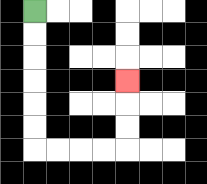{'start': '[1, 0]', 'end': '[5, 3]', 'path_directions': 'D,D,D,D,D,D,R,R,R,R,U,U,U', 'path_coordinates': '[[1, 0], [1, 1], [1, 2], [1, 3], [1, 4], [1, 5], [1, 6], [2, 6], [3, 6], [4, 6], [5, 6], [5, 5], [5, 4], [5, 3]]'}